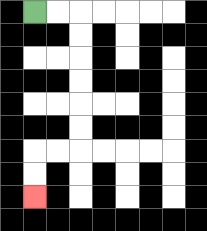{'start': '[1, 0]', 'end': '[1, 8]', 'path_directions': 'R,R,D,D,D,D,D,D,L,L,D,D', 'path_coordinates': '[[1, 0], [2, 0], [3, 0], [3, 1], [3, 2], [3, 3], [3, 4], [3, 5], [3, 6], [2, 6], [1, 6], [1, 7], [1, 8]]'}